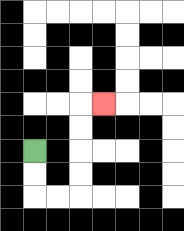{'start': '[1, 6]', 'end': '[4, 4]', 'path_directions': 'D,D,R,R,U,U,U,U,R', 'path_coordinates': '[[1, 6], [1, 7], [1, 8], [2, 8], [3, 8], [3, 7], [3, 6], [3, 5], [3, 4], [4, 4]]'}